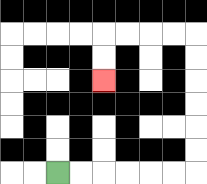{'start': '[2, 7]', 'end': '[4, 3]', 'path_directions': 'R,R,R,R,R,R,U,U,U,U,U,U,L,L,L,L,D,D', 'path_coordinates': '[[2, 7], [3, 7], [4, 7], [5, 7], [6, 7], [7, 7], [8, 7], [8, 6], [8, 5], [8, 4], [8, 3], [8, 2], [8, 1], [7, 1], [6, 1], [5, 1], [4, 1], [4, 2], [4, 3]]'}